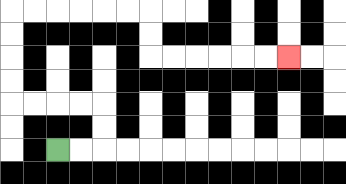{'start': '[2, 6]', 'end': '[12, 2]', 'path_directions': 'R,R,U,U,L,L,L,L,U,U,U,U,R,R,R,R,R,R,D,D,R,R,R,R,R,R', 'path_coordinates': '[[2, 6], [3, 6], [4, 6], [4, 5], [4, 4], [3, 4], [2, 4], [1, 4], [0, 4], [0, 3], [0, 2], [0, 1], [0, 0], [1, 0], [2, 0], [3, 0], [4, 0], [5, 0], [6, 0], [6, 1], [6, 2], [7, 2], [8, 2], [9, 2], [10, 2], [11, 2], [12, 2]]'}